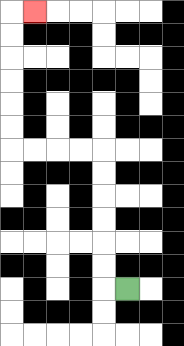{'start': '[5, 12]', 'end': '[1, 0]', 'path_directions': 'L,U,U,U,U,U,U,L,L,L,L,U,U,U,U,U,U,R', 'path_coordinates': '[[5, 12], [4, 12], [4, 11], [4, 10], [4, 9], [4, 8], [4, 7], [4, 6], [3, 6], [2, 6], [1, 6], [0, 6], [0, 5], [0, 4], [0, 3], [0, 2], [0, 1], [0, 0], [1, 0]]'}